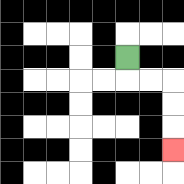{'start': '[5, 2]', 'end': '[7, 6]', 'path_directions': 'D,R,R,D,D,D', 'path_coordinates': '[[5, 2], [5, 3], [6, 3], [7, 3], [7, 4], [7, 5], [7, 6]]'}